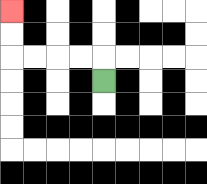{'start': '[4, 3]', 'end': '[0, 0]', 'path_directions': 'U,L,L,L,L,U,U', 'path_coordinates': '[[4, 3], [4, 2], [3, 2], [2, 2], [1, 2], [0, 2], [0, 1], [0, 0]]'}